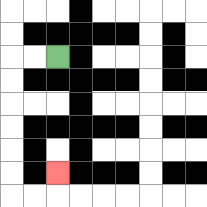{'start': '[2, 2]', 'end': '[2, 7]', 'path_directions': 'L,L,D,D,D,D,D,D,R,R,U', 'path_coordinates': '[[2, 2], [1, 2], [0, 2], [0, 3], [0, 4], [0, 5], [0, 6], [0, 7], [0, 8], [1, 8], [2, 8], [2, 7]]'}